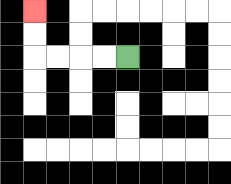{'start': '[5, 2]', 'end': '[1, 0]', 'path_directions': 'L,L,L,L,U,U', 'path_coordinates': '[[5, 2], [4, 2], [3, 2], [2, 2], [1, 2], [1, 1], [1, 0]]'}